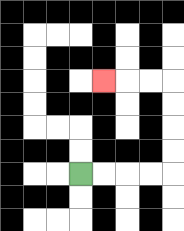{'start': '[3, 7]', 'end': '[4, 3]', 'path_directions': 'R,R,R,R,U,U,U,U,L,L,L', 'path_coordinates': '[[3, 7], [4, 7], [5, 7], [6, 7], [7, 7], [7, 6], [7, 5], [7, 4], [7, 3], [6, 3], [5, 3], [4, 3]]'}